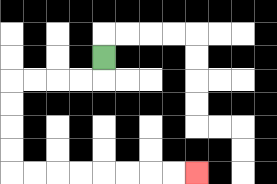{'start': '[4, 2]', 'end': '[8, 7]', 'path_directions': 'D,L,L,L,L,D,D,D,D,R,R,R,R,R,R,R,R', 'path_coordinates': '[[4, 2], [4, 3], [3, 3], [2, 3], [1, 3], [0, 3], [0, 4], [0, 5], [0, 6], [0, 7], [1, 7], [2, 7], [3, 7], [4, 7], [5, 7], [6, 7], [7, 7], [8, 7]]'}